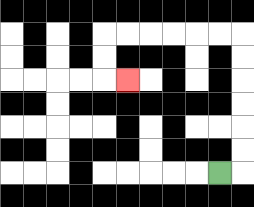{'start': '[9, 7]', 'end': '[5, 3]', 'path_directions': 'R,U,U,U,U,U,U,L,L,L,L,L,L,D,D,R', 'path_coordinates': '[[9, 7], [10, 7], [10, 6], [10, 5], [10, 4], [10, 3], [10, 2], [10, 1], [9, 1], [8, 1], [7, 1], [6, 1], [5, 1], [4, 1], [4, 2], [4, 3], [5, 3]]'}